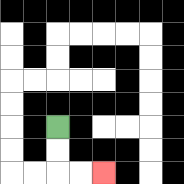{'start': '[2, 5]', 'end': '[4, 7]', 'path_directions': 'D,D,R,R', 'path_coordinates': '[[2, 5], [2, 6], [2, 7], [3, 7], [4, 7]]'}